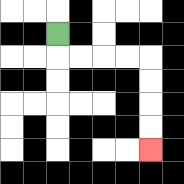{'start': '[2, 1]', 'end': '[6, 6]', 'path_directions': 'D,R,R,R,R,D,D,D,D', 'path_coordinates': '[[2, 1], [2, 2], [3, 2], [4, 2], [5, 2], [6, 2], [6, 3], [6, 4], [6, 5], [6, 6]]'}